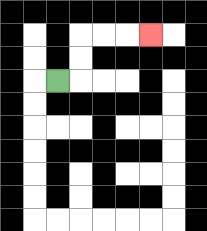{'start': '[2, 3]', 'end': '[6, 1]', 'path_directions': 'R,U,U,R,R,R', 'path_coordinates': '[[2, 3], [3, 3], [3, 2], [3, 1], [4, 1], [5, 1], [6, 1]]'}